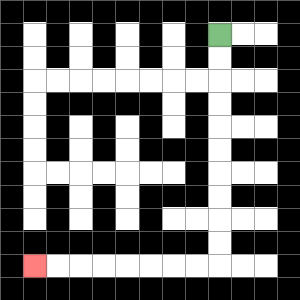{'start': '[9, 1]', 'end': '[1, 11]', 'path_directions': 'D,D,D,D,D,D,D,D,D,D,L,L,L,L,L,L,L,L', 'path_coordinates': '[[9, 1], [9, 2], [9, 3], [9, 4], [9, 5], [9, 6], [9, 7], [9, 8], [9, 9], [9, 10], [9, 11], [8, 11], [7, 11], [6, 11], [5, 11], [4, 11], [3, 11], [2, 11], [1, 11]]'}